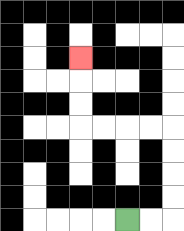{'start': '[5, 9]', 'end': '[3, 2]', 'path_directions': 'R,R,U,U,U,U,L,L,L,L,U,U,U', 'path_coordinates': '[[5, 9], [6, 9], [7, 9], [7, 8], [7, 7], [7, 6], [7, 5], [6, 5], [5, 5], [4, 5], [3, 5], [3, 4], [3, 3], [3, 2]]'}